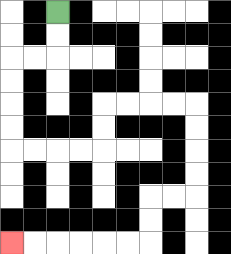{'start': '[2, 0]', 'end': '[0, 10]', 'path_directions': 'D,D,L,L,D,D,D,D,R,R,R,R,U,U,R,R,R,R,D,D,D,D,L,L,D,D,L,L,L,L,L,L', 'path_coordinates': '[[2, 0], [2, 1], [2, 2], [1, 2], [0, 2], [0, 3], [0, 4], [0, 5], [0, 6], [1, 6], [2, 6], [3, 6], [4, 6], [4, 5], [4, 4], [5, 4], [6, 4], [7, 4], [8, 4], [8, 5], [8, 6], [8, 7], [8, 8], [7, 8], [6, 8], [6, 9], [6, 10], [5, 10], [4, 10], [3, 10], [2, 10], [1, 10], [0, 10]]'}